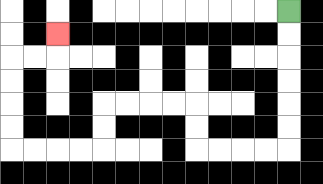{'start': '[12, 0]', 'end': '[2, 1]', 'path_directions': 'D,D,D,D,D,D,L,L,L,L,U,U,L,L,L,L,D,D,L,L,L,L,U,U,U,U,R,R,U', 'path_coordinates': '[[12, 0], [12, 1], [12, 2], [12, 3], [12, 4], [12, 5], [12, 6], [11, 6], [10, 6], [9, 6], [8, 6], [8, 5], [8, 4], [7, 4], [6, 4], [5, 4], [4, 4], [4, 5], [4, 6], [3, 6], [2, 6], [1, 6], [0, 6], [0, 5], [0, 4], [0, 3], [0, 2], [1, 2], [2, 2], [2, 1]]'}